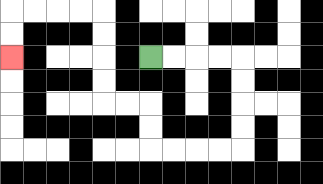{'start': '[6, 2]', 'end': '[0, 2]', 'path_directions': 'R,R,R,R,D,D,D,D,L,L,L,L,U,U,L,L,U,U,U,U,L,L,L,L,D,D', 'path_coordinates': '[[6, 2], [7, 2], [8, 2], [9, 2], [10, 2], [10, 3], [10, 4], [10, 5], [10, 6], [9, 6], [8, 6], [7, 6], [6, 6], [6, 5], [6, 4], [5, 4], [4, 4], [4, 3], [4, 2], [4, 1], [4, 0], [3, 0], [2, 0], [1, 0], [0, 0], [0, 1], [0, 2]]'}